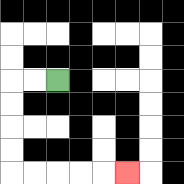{'start': '[2, 3]', 'end': '[5, 7]', 'path_directions': 'L,L,D,D,D,D,R,R,R,R,R', 'path_coordinates': '[[2, 3], [1, 3], [0, 3], [0, 4], [0, 5], [0, 6], [0, 7], [1, 7], [2, 7], [3, 7], [4, 7], [5, 7]]'}